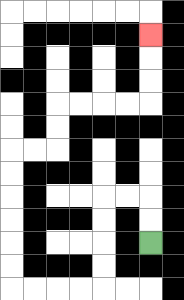{'start': '[6, 10]', 'end': '[6, 1]', 'path_directions': 'U,U,L,L,D,D,D,D,L,L,L,L,U,U,U,U,U,U,R,R,U,U,R,R,R,R,U,U,U', 'path_coordinates': '[[6, 10], [6, 9], [6, 8], [5, 8], [4, 8], [4, 9], [4, 10], [4, 11], [4, 12], [3, 12], [2, 12], [1, 12], [0, 12], [0, 11], [0, 10], [0, 9], [0, 8], [0, 7], [0, 6], [1, 6], [2, 6], [2, 5], [2, 4], [3, 4], [4, 4], [5, 4], [6, 4], [6, 3], [6, 2], [6, 1]]'}